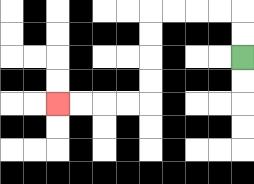{'start': '[10, 2]', 'end': '[2, 4]', 'path_directions': 'U,U,L,L,L,L,D,D,D,D,L,L,L,L', 'path_coordinates': '[[10, 2], [10, 1], [10, 0], [9, 0], [8, 0], [7, 0], [6, 0], [6, 1], [6, 2], [6, 3], [6, 4], [5, 4], [4, 4], [3, 4], [2, 4]]'}